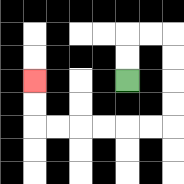{'start': '[5, 3]', 'end': '[1, 3]', 'path_directions': 'U,U,R,R,D,D,D,D,L,L,L,L,L,L,U,U', 'path_coordinates': '[[5, 3], [5, 2], [5, 1], [6, 1], [7, 1], [7, 2], [7, 3], [7, 4], [7, 5], [6, 5], [5, 5], [4, 5], [3, 5], [2, 5], [1, 5], [1, 4], [1, 3]]'}